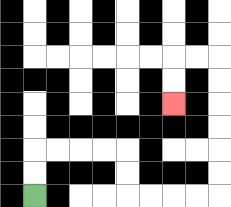{'start': '[1, 8]', 'end': '[7, 4]', 'path_directions': 'U,U,R,R,R,R,D,D,R,R,R,R,U,U,U,U,U,U,L,L,D,D', 'path_coordinates': '[[1, 8], [1, 7], [1, 6], [2, 6], [3, 6], [4, 6], [5, 6], [5, 7], [5, 8], [6, 8], [7, 8], [8, 8], [9, 8], [9, 7], [9, 6], [9, 5], [9, 4], [9, 3], [9, 2], [8, 2], [7, 2], [7, 3], [7, 4]]'}